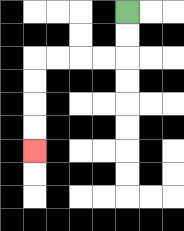{'start': '[5, 0]', 'end': '[1, 6]', 'path_directions': 'D,D,L,L,L,L,D,D,D,D', 'path_coordinates': '[[5, 0], [5, 1], [5, 2], [4, 2], [3, 2], [2, 2], [1, 2], [1, 3], [1, 4], [1, 5], [1, 6]]'}